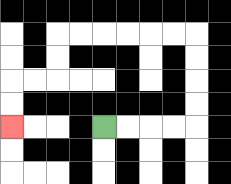{'start': '[4, 5]', 'end': '[0, 5]', 'path_directions': 'R,R,R,R,U,U,U,U,L,L,L,L,L,L,D,D,L,L,D,D', 'path_coordinates': '[[4, 5], [5, 5], [6, 5], [7, 5], [8, 5], [8, 4], [8, 3], [8, 2], [8, 1], [7, 1], [6, 1], [5, 1], [4, 1], [3, 1], [2, 1], [2, 2], [2, 3], [1, 3], [0, 3], [0, 4], [0, 5]]'}